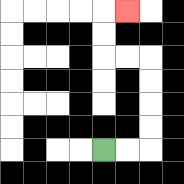{'start': '[4, 6]', 'end': '[5, 0]', 'path_directions': 'R,R,U,U,U,U,L,L,U,U,R', 'path_coordinates': '[[4, 6], [5, 6], [6, 6], [6, 5], [6, 4], [6, 3], [6, 2], [5, 2], [4, 2], [4, 1], [4, 0], [5, 0]]'}